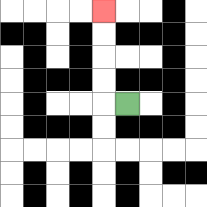{'start': '[5, 4]', 'end': '[4, 0]', 'path_directions': 'L,U,U,U,U', 'path_coordinates': '[[5, 4], [4, 4], [4, 3], [4, 2], [4, 1], [4, 0]]'}